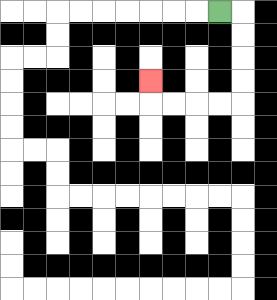{'start': '[9, 0]', 'end': '[6, 3]', 'path_directions': 'R,D,D,D,D,L,L,L,L,U', 'path_coordinates': '[[9, 0], [10, 0], [10, 1], [10, 2], [10, 3], [10, 4], [9, 4], [8, 4], [7, 4], [6, 4], [6, 3]]'}